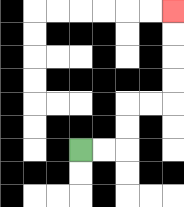{'start': '[3, 6]', 'end': '[7, 0]', 'path_directions': 'R,R,U,U,R,R,U,U,U,U', 'path_coordinates': '[[3, 6], [4, 6], [5, 6], [5, 5], [5, 4], [6, 4], [7, 4], [7, 3], [7, 2], [7, 1], [7, 0]]'}